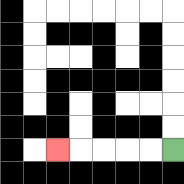{'start': '[7, 6]', 'end': '[2, 6]', 'path_directions': 'L,L,L,L,L', 'path_coordinates': '[[7, 6], [6, 6], [5, 6], [4, 6], [3, 6], [2, 6]]'}